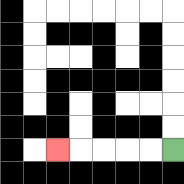{'start': '[7, 6]', 'end': '[2, 6]', 'path_directions': 'L,L,L,L,L', 'path_coordinates': '[[7, 6], [6, 6], [5, 6], [4, 6], [3, 6], [2, 6]]'}